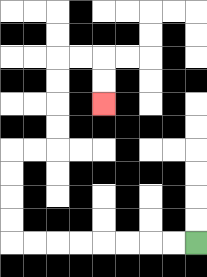{'start': '[8, 10]', 'end': '[4, 4]', 'path_directions': 'L,L,L,L,L,L,L,L,U,U,U,U,R,R,U,U,U,U,R,R,D,D', 'path_coordinates': '[[8, 10], [7, 10], [6, 10], [5, 10], [4, 10], [3, 10], [2, 10], [1, 10], [0, 10], [0, 9], [0, 8], [0, 7], [0, 6], [1, 6], [2, 6], [2, 5], [2, 4], [2, 3], [2, 2], [3, 2], [4, 2], [4, 3], [4, 4]]'}